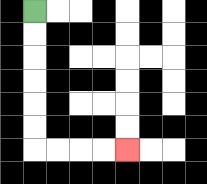{'start': '[1, 0]', 'end': '[5, 6]', 'path_directions': 'D,D,D,D,D,D,R,R,R,R', 'path_coordinates': '[[1, 0], [1, 1], [1, 2], [1, 3], [1, 4], [1, 5], [1, 6], [2, 6], [3, 6], [4, 6], [5, 6]]'}